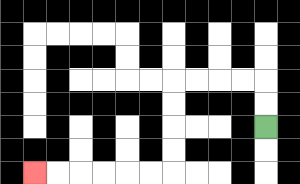{'start': '[11, 5]', 'end': '[1, 7]', 'path_directions': 'U,U,L,L,L,L,D,D,D,D,L,L,L,L,L,L', 'path_coordinates': '[[11, 5], [11, 4], [11, 3], [10, 3], [9, 3], [8, 3], [7, 3], [7, 4], [7, 5], [7, 6], [7, 7], [6, 7], [5, 7], [4, 7], [3, 7], [2, 7], [1, 7]]'}